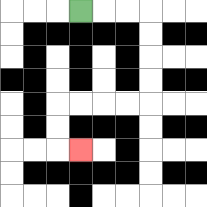{'start': '[3, 0]', 'end': '[3, 6]', 'path_directions': 'R,R,R,D,D,D,D,L,L,L,L,D,D,R', 'path_coordinates': '[[3, 0], [4, 0], [5, 0], [6, 0], [6, 1], [6, 2], [6, 3], [6, 4], [5, 4], [4, 4], [3, 4], [2, 4], [2, 5], [2, 6], [3, 6]]'}